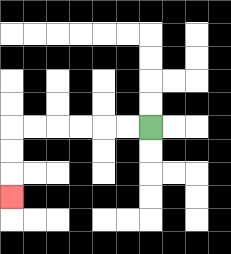{'start': '[6, 5]', 'end': '[0, 8]', 'path_directions': 'L,L,L,L,L,L,D,D,D', 'path_coordinates': '[[6, 5], [5, 5], [4, 5], [3, 5], [2, 5], [1, 5], [0, 5], [0, 6], [0, 7], [0, 8]]'}